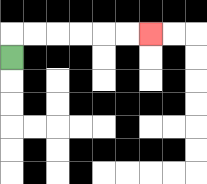{'start': '[0, 2]', 'end': '[6, 1]', 'path_directions': 'U,R,R,R,R,R,R', 'path_coordinates': '[[0, 2], [0, 1], [1, 1], [2, 1], [3, 1], [4, 1], [5, 1], [6, 1]]'}